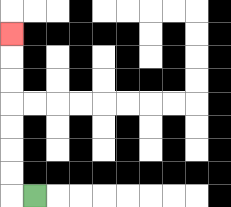{'start': '[1, 8]', 'end': '[0, 1]', 'path_directions': 'L,U,U,U,U,U,U,U', 'path_coordinates': '[[1, 8], [0, 8], [0, 7], [0, 6], [0, 5], [0, 4], [0, 3], [0, 2], [0, 1]]'}